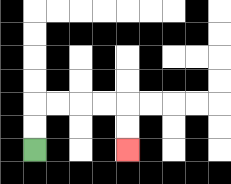{'start': '[1, 6]', 'end': '[5, 6]', 'path_directions': 'U,U,R,R,R,R,D,D', 'path_coordinates': '[[1, 6], [1, 5], [1, 4], [2, 4], [3, 4], [4, 4], [5, 4], [5, 5], [5, 6]]'}